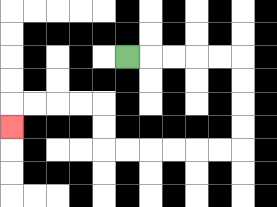{'start': '[5, 2]', 'end': '[0, 5]', 'path_directions': 'R,R,R,R,R,D,D,D,D,L,L,L,L,L,L,U,U,L,L,L,L,D', 'path_coordinates': '[[5, 2], [6, 2], [7, 2], [8, 2], [9, 2], [10, 2], [10, 3], [10, 4], [10, 5], [10, 6], [9, 6], [8, 6], [7, 6], [6, 6], [5, 6], [4, 6], [4, 5], [4, 4], [3, 4], [2, 4], [1, 4], [0, 4], [0, 5]]'}